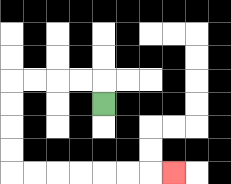{'start': '[4, 4]', 'end': '[7, 7]', 'path_directions': 'U,L,L,L,L,D,D,D,D,R,R,R,R,R,R,R', 'path_coordinates': '[[4, 4], [4, 3], [3, 3], [2, 3], [1, 3], [0, 3], [0, 4], [0, 5], [0, 6], [0, 7], [1, 7], [2, 7], [3, 7], [4, 7], [5, 7], [6, 7], [7, 7]]'}